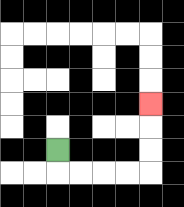{'start': '[2, 6]', 'end': '[6, 4]', 'path_directions': 'D,R,R,R,R,U,U,U', 'path_coordinates': '[[2, 6], [2, 7], [3, 7], [4, 7], [5, 7], [6, 7], [6, 6], [6, 5], [6, 4]]'}